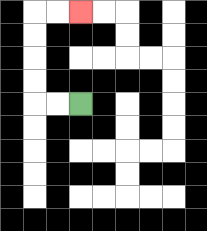{'start': '[3, 4]', 'end': '[3, 0]', 'path_directions': 'L,L,U,U,U,U,R,R', 'path_coordinates': '[[3, 4], [2, 4], [1, 4], [1, 3], [1, 2], [1, 1], [1, 0], [2, 0], [3, 0]]'}